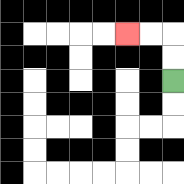{'start': '[7, 3]', 'end': '[5, 1]', 'path_directions': 'U,U,L,L', 'path_coordinates': '[[7, 3], [7, 2], [7, 1], [6, 1], [5, 1]]'}